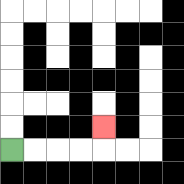{'start': '[0, 6]', 'end': '[4, 5]', 'path_directions': 'R,R,R,R,U', 'path_coordinates': '[[0, 6], [1, 6], [2, 6], [3, 6], [4, 6], [4, 5]]'}